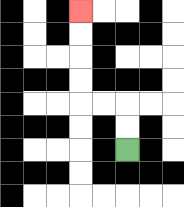{'start': '[5, 6]', 'end': '[3, 0]', 'path_directions': 'U,U,L,L,U,U,U,U', 'path_coordinates': '[[5, 6], [5, 5], [5, 4], [4, 4], [3, 4], [3, 3], [3, 2], [3, 1], [3, 0]]'}